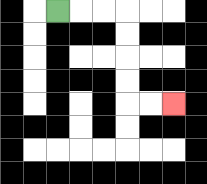{'start': '[2, 0]', 'end': '[7, 4]', 'path_directions': 'R,R,R,D,D,D,D,R,R', 'path_coordinates': '[[2, 0], [3, 0], [4, 0], [5, 0], [5, 1], [5, 2], [5, 3], [5, 4], [6, 4], [7, 4]]'}